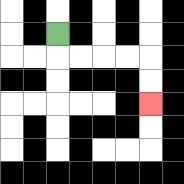{'start': '[2, 1]', 'end': '[6, 4]', 'path_directions': 'D,R,R,R,R,D,D', 'path_coordinates': '[[2, 1], [2, 2], [3, 2], [4, 2], [5, 2], [6, 2], [6, 3], [6, 4]]'}